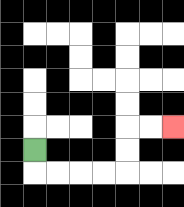{'start': '[1, 6]', 'end': '[7, 5]', 'path_directions': 'D,R,R,R,R,U,U,R,R', 'path_coordinates': '[[1, 6], [1, 7], [2, 7], [3, 7], [4, 7], [5, 7], [5, 6], [5, 5], [6, 5], [7, 5]]'}